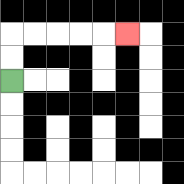{'start': '[0, 3]', 'end': '[5, 1]', 'path_directions': 'U,U,R,R,R,R,R', 'path_coordinates': '[[0, 3], [0, 2], [0, 1], [1, 1], [2, 1], [3, 1], [4, 1], [5, 1]]'}